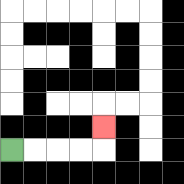{'start': '[0, 6]', 'end': '[4, 5]', 'path_directions': 'R,R,R,R,U', 'path_coordinates': '[[0, 6], [1, 6], [2, 6], [3, 6], [4, 6], [4, 5]]'}